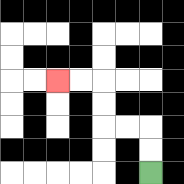{'start': '[6, 7]', 'end': '[2, 3]', 'path_directions': 'U,U,L,L,U,U,L,L', 'path_coordinates': '[[6, 7], [6, 6], [6, 5], [5, 5], [4, 5], [4, 4], [4, 3], [3, 3], [2, 3]]'}